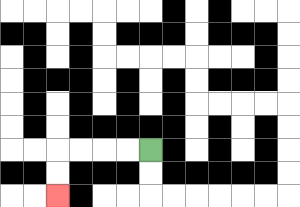{'start': '[6, 6]', 'end': '[2, 8]', 'path_directions': 'L,L,L,L,D,D', 'path_coordinates': '[[6, 6], [5, 6], [4, 6], [3, 6], [2, 6], [2, 7], [2, 8]]'}